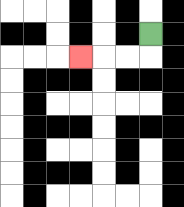{'start': '[6, 1]', 'end': '[3, 2]', 'path_directions': 'D,L,L,L', 'path_coordinates': '[[6, 1], [6, 2], [5, 2], [4, 2], [3, 2]]'}